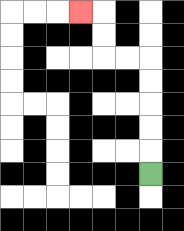{'start': '[6, 7]', 'end': '[3, 0]', 'path_directions': 'U,U,U,U,U,L,L,U,U,L', 'path_coordinates': '[[6, 7], [6, 6], [6, 5], [6, 4], [6, 3], [6, 2], [5, 2], [4, 2], [4, 1], [4, 0], [3, 0]]'}